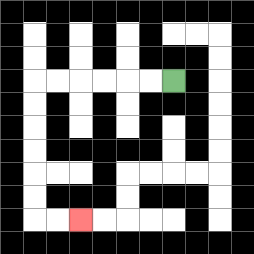{'start': '[7, 3]', 'end': '[3, 9]', 'path_directions': 'L,L,L,L,L,L,D,D,D,D,D,D,R,R', 'path_coordinates': '[[7, 3], [6, 3], [5, 3], [4, 3], [3, 3], [2, 3], [1, 3], [1, 4], [1, 5], [1, 6], [1, 7], [1, 8], [1, 9], [2, 9], [3, 9]]'}